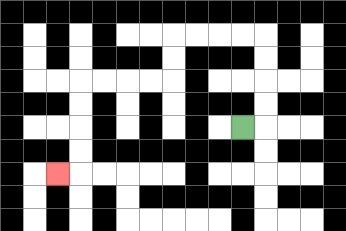{'start': '[10, 5]', 'end': '[2, 7]', 'path_directions': 'R,U,U,U,U,L,L,L,L,D,D,L,L,L,L,D,D,D,D,L', 'path_coordinates': '[[10, 5], [11, 5], [11, 4], [11, 3], [11, 2], [11, 1], [10, 1], [9, 1], [8, 1], [7, 1], [7, 2], [7, 3], [6, 3], [5, 3], [4, 3], [3, 3], [3, 4], [3, 5], [3, 6], [3, 7], [2, 7]]'}